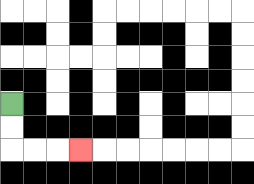{'start': '[0, 4]', 'end': '[3, 6]', 'path_directions': 'D,D,R,R,R', 'path_coordinates': '[[0, 4], [0, 5], [0, 6], [1, 6], [2, 6], [3, 6]]'}